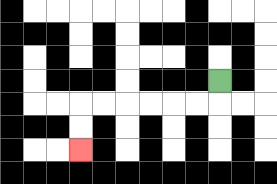{'start': '[9, 3]', 'end': '[3, 6]', 'path_directions': 'D,L,L,L,L,L,L,D,D', 'path_coordinates': '[[9, 3], [9, 4], [8, 4], [7, 4], [6, 4], [5, 4], [4, 4], [3, 4], [3, 5], [3, 6]]'}